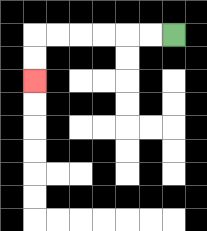{'start': '[7, 1]', 'end': '[1, 3]', 'path_directions': 'L,L,L,L,L,L,D,D', 'path_coordinates': '[[7, 1], [6, 1], [5, 1], [4, 1], [3, 1], [2, 1], [1, 1], [1, 2], [1, 3]]'}